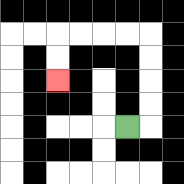{'start': '[5, 5]', 'end': '[2, 3]', 'path_directions': 'R,U,U,U,U,L,L,L,L,D,D', 'path_coordinates': '[[5, 5], [6, 5], [6, 4], [6, 3], [6, 2], [6, 1], [5, 1], [4, 1], [3, 1], [2, 1], [2, 2], [2, 3]]'}